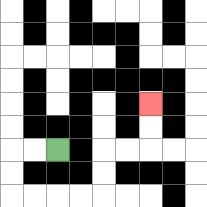{'start': '[2, 6]', 'end': '[6, 4]', 'path_directions': 'L,L,D,D,R,R,R,R,U,U,R,R,U,U', 'path_coordinates': '[[2, 6], [1, 6], [0, 6], [0, 7], [0, 8], [1, 8], [2, 8], [3, 8], [4, 8], [4, 7], [4, 6], [5, 6], [6, 6], [6, 5], [6, 4]]'}